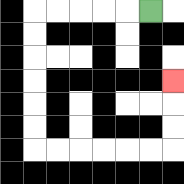{'start': '[6, 0]', 'end': '[7, 3]', 'path_directions': 'L,L,L,L,L,D,D,D,D,D,D,R,R,R,R,R,R,U,U,U', 'path_coordinates': '[[6, 0], [5, 0], [4, 0], [3, 0], [2, 0], [1, 0], [1, 1], [1, 2], [1, 3], [1, 4], [1, 5], [1, 6], [2, 6], [3, 6], [4, 6], [5, 6], [6, 6], [7, 6], [7, 5], [7, 4], [7, 3]]'}